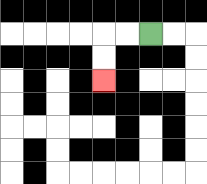{'start': '[6, 1]', 'end': '[4, 3]', 'path_directions': 'L,L,D,D', 'path_coordinates': '[[6, 1], [5, 1], [4, 1], [4, 2], [4, 3]]'}